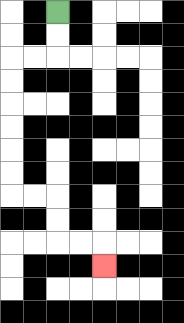{'start': '[2, 0]', 'end': '[4, 11]', 'path_directions': 'D,D,L,L,D,D,D,D,D,D,R,R,D,D,R,R,D', 'path_coordinates': '[[2, 0], [2, 1], [2, 2], [1, 2], [0, 2], [0, 3], [0, 4], [0, 5], [0, 6], [0, 7], [0, 8], [1, 8], [2, 8], [2, 9], [2, 10], [3, 10], [4, 10], [4, 11]]'}